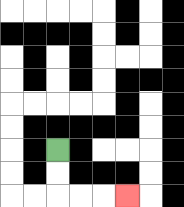{'start': '[2, 6]', 'end': '[5, 8]', 'path_directions': 'D,D,R,R,R', 'path_coordinates': '[[2, 6], [2, 7], [2, 8], [3, 8], [4, 8], [5, 8]]'}